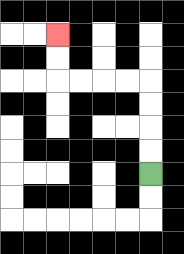{'start': '[6, 7]', 'end': '[2, 1]', 'path_directions': 'U,U,U,U,L,L,L,L,U,U', 'path_coordinates': '[[6, 7], [6, 6], [6, 5], [6, 4], [6, 3], [5, 3], [4, 3], [3, 3], [2, 3], [2, 2], [2, 1]]'}